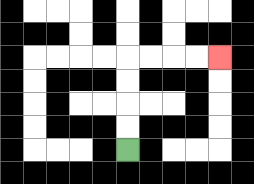{'start': '[5, 6]', 'end': '[9, 2]', 'path_directions': 'U,U,U,U,R,R,R,R', 'path_coordinates': '[[5, 6], [5, 5], [5, 4], [5, 3], [5, 2], [6, 2], [7, 2], [8, 2], [9, 2]]'}